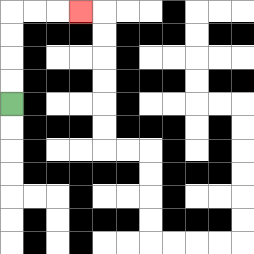{'start': '[0, 4]', 'end': '[3, 0]', 'path_directions': 'U,U,U,U,R,R,R', 'path_coordinates': '[[0, 4], [0, 3], [0, 2], [0, 1], [0, 0], [1, 0], [2, 0], [3, 0]]'}